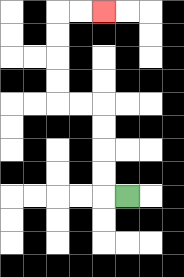{'start': '[5, 8]', 'end': '[4, 0]', 'path_directions': 'L,U,U,U,U,L,L,U,U,U,U,R,R', 'path_coordinates': '[[5, 8], [4, 8], [4, 7], [4, 6], [4, 5], [4, 4], [3, 4], [2, 4], [2, 3], [2, 2], [2, 1], [2, 0], [3, 0], [4, 0]]'}